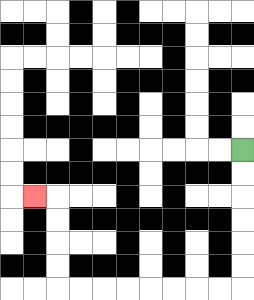{'start': '[10, 6]', 'end': '[1, 8]', 'path_directions': 'D,D,D,D,D,D,L,L,L,L,L,L,L,L,U,U,U,U,L', 'path_coordinates': '[[10, 6], [10, 7], [10, 8], [10, 9], [10, 10], [10, 11], [10, 12], [9, 12], [8, 12], [7, 12], [6, 12], [5, 12], [4, 12], [3, 12], [2, 12], [2, 11], [2, 10], [2, 9], [2, 8], [1, 8]]'}